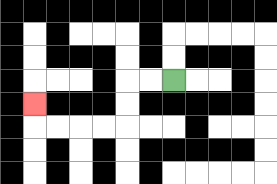{'start': '[7, 3]', 'end': '[1, 4]', 'path_directions': 'L,L,D,D,L,L,L,L,U', 'path_coordinates': '[[7, 3], [6, 3], [5, 3], [5, 4], [5, 5], [4, 5], [3, 5], [2, 5], [1, 5], [1, 4]]'}